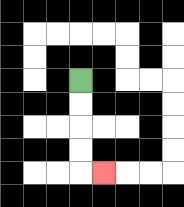{'start': '[3, 3]', 'end': '[4, 7]', 'path_directions': 'D,D,D,D,R', 'path_coordinates': '[[3, 3], [3, 4], [3, 5], [3, 6], [3, 7], [4, 7]]'}